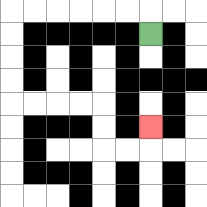{'start': '[6, 1]', 'end': '[6, 5]', 'path_directions': 'U,L,L,L,L,L,L,D,D,D,D,R,R,R,R,D,D,R,R,U', 'path_coordinates': '[[6, 1], [6, 0], [5, 0], [4, 0], [3, 0], [2, 0], [1, 0], [0, 0], [0, 1], [0, 2], [0, 3], [0, 4], [1, 4], [2, 4], [3, 4], [4, 4], [4, 5], [4, 6], [5, 6], [6, 6], [6, 5]]'}